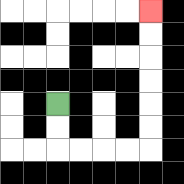{'start': '[2, 4]', 'end': '[6, 0]', 'path_directions': 'D,D,R,R,R,R,U,U,U,U,U,U', 'path_coordinates': '[[2, 4], [2, 5], [2, 6], [3, 6], [4, 6], [5, 6], [6, 6], [6, 5], [6, 4], [6, 3], [6, 2], [6, 1], [6, 0]]'}